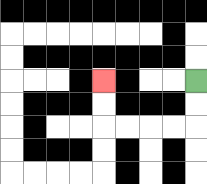{'start': '[8, 3]', 'end': '[4, 3]', 'path_directions': 'D,D,L,L,L,L,U,U', 'path_coordinates': '[[8, 3], [8, 4], [8, 5], [7, 5], [6, 5], [5, 5], [4, 5], [4, 4], [4, 3]]'}